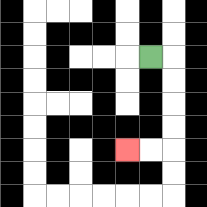{'start': '[6, 2]', 'end': '[5, 6]', 'path_directions': 'R,D,D,D,D,L,L', 'path_coordinates': '[[6, 2], [7, 2], [7, 3], [7, 4], [7, 5], [7, 6], [6, 6], [5, 6]]'}